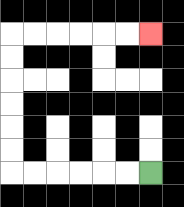{'start': '[6, 7]', 'end': '[6, 1]', 'path_directions': 'L,L,L,L,L,L,U,U,U,U,U,U,R,R,R,R,R,R', 'path_coordinates': '[[6, 7], [5, 7], [4, 7], [3, 7], [2, 7], [1, 7], [0, 7], [0, 6], [0, 5], [0, 4], [0, 3], [0, 2], [0, 1], [1, 1], [2, 1], [3, 1], [4, 1], [5, 1], [6, 1]]'}